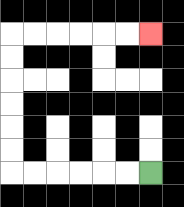{'start': '[6, 7]', 'end': '[6, 1]', 'path_directions': 'L,L,L,L,L,L,U,U,U,U,U,U,R,R,R,R,R,R', 'path_coordinates': '[[6, 7], [5, 7], [4, 7], [3, 7], [2, 7], [1, 7], [0, 7], [0, 6], [0, 5], [0, 4], [0, 3], [0, 2], [0, 1], [1, 1], [2, 1], [3, 1], [4, 1], [5, 1], [6, 1]]'}